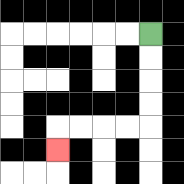{'start': '[6, 1]', 'end': '[2, 6]', 'path_directions': 'D,D,D,D,L,L,L,L,D', 'path_coordinates': '[[6, 1], [6, 2], [6, 3], [6, 4], [6, 5], [5, 5], [4, 5], [3, 5], [2, 5], [2, 6]]'}